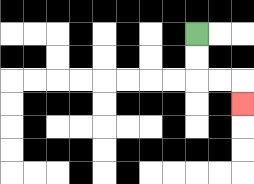{'start': '[8, 1]', 'end': '[10, 4]', 'path_directions': 'D,D,R,R,D', 'path_coordinates': '[[8, 1], [8, 2], [8, 3], [9, 3], [10, 3], [10, 4]]'}